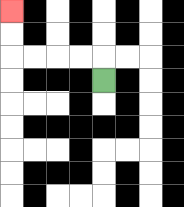{'start': '[4, 3]', 'end': '[0, 0]', 'path_directions': 'U,L,L,L,L,U,U', 'path_coordinates': '[[4, 3], [4, 2], [3, 2], [2, 2], [1, 2], [0, 2], [0, 1], [0, 0]]'}